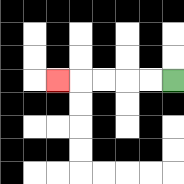{'start': '[7, 3]', 'end': '[2, 3]', 'path_directions': 'L,L,L,L,L', 'path_coordinates': '[[7, 3], [6, 3], [5, 3], [4, 3], [3, 3], [2, 3]]'}